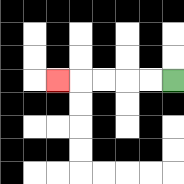{'start': '[7, 3]', 'end': '[2, 3]', 'path_directions': 'L,L,L,L,L', 'path_coordinates': '[[7, 3], [6, 3], [5, 3], [4, 3], [3, 3], [2, 3]]'}